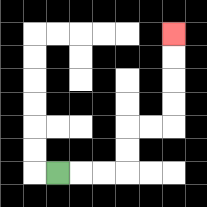{'start': '[2, 7]', 'end': '[7, 1]', 'path_directions': 'R,R,R,U,U,R,R,U,U,U,U', 'path_coordinates': '[[2, 7], [3, 7], [4, 7], [5, 7], [5, 6], [5, 5], [6, 5], [7, 5], [7, 4], [7, 3], [7, 2], [7, 1]]'}